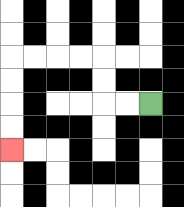{'start': '[6, 4]', 'end': '[0, 6]', 'path_directions': 'L,L,U,U,L,L,L,L,D,D,D,D', 'path_coordinates': '[[6, 4], [5, 4], [4, 4], [4, 3], [4, 2], [3, 2], [2, 2], [1, 2], [0, 2], [0, 3], [0, 4], [0, 5], [0, 6]]'}